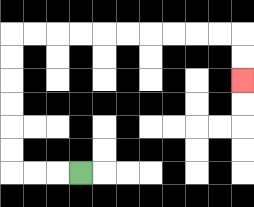{'start': '[3, 7]', 'end': '[10, 3]', 'path_directions': 'L,L,L,U,U,U,U,U,U,R,R,R,R,R,R,R,R,R,R,D,D', 'path_coordinates': '[[3, 7], [2, 7], [1, 7], [0, 7], [0, 6], [0, 5], [0, 4], [0, 3], [0, 2], [0, 1], [1, 1], [2, 1], [3, 1], [4, 1], [5, 1], [6, 1], [7, 1], [8, 1], [9, 1], [10, 1], [10, 2], [10, 3]]'}